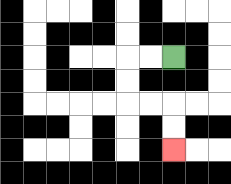{'start': '[7, 2]', 'end': '[7, 6]', 'path_directions': 'L,L,D,D,R,R,D,D', 'path_coordinates': '[[7, 2], [6, 2], [5, 2], [5, 3], [5, 4], [6, 4], [7, 4], [7, 5], [7, 6]]'}